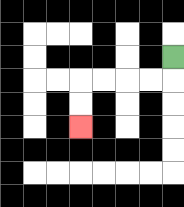{'start': '[7, 2]', 'end': '[3, 5]', 'path_directions': 'D,L,L,L,L,D,D', 'path_coordinates': '[[7, 2], [7, 3], [6, 3], [5, 3], [4, 3], [3, 3], [3, 4], [3, 5]]'}